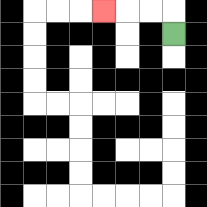{'start': '[7, 1]', 'end': '[4, 0]', 'path_directions': 'U,L,L,L', 'path_coordinates': '[[7, 1], [7, 0], [6, 0], [5, 0], [4, 0]]'}